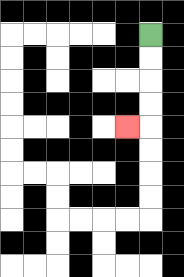{'start': '[6, 1]', 'end': '[5, 5]', 'path_directions': 'D,D,D,D,L', 'path_coordinates': '[[6, 1], [6, 2], [6, 3], [6, 4], [6, 5], [5, 5]]'}